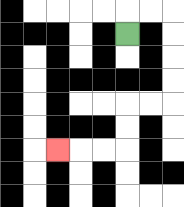{'start': '[5, 1]', 'end': '[2, 6]', 'path_directions': 'U,R,R,D,D,D,D,L,L,D,D,L,L,L', 'path_coordinates': '[[5, 1], [5, 0], [6, 0], [7, 0], [7, 1], [7, 2], [7, 3], [7, 4], [6, 4], [5, 4], [5, 5], [5, 6], [4, 6], [3, 6], [2, 6]]'}